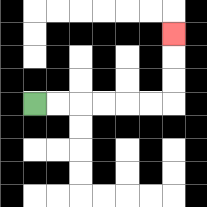{'start': '[1, 4]', 'end': '[7, 1]', 'path_directions': 'R,R,R,R,R,R,U,U,U', 'path_coordinates': '[[1, 4], [2, 4], [3, 4], [4, 4], [5, 4], [6, 4], [7, 4], [7, 3], [7, 2], [7, 1]]'}